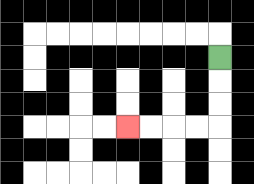{'start': '[9, 2]', 'end': '[5, 5]', 'path_directions': 'D,D,D,L,L,L,L', 'path_coordinates': '[[9, 2], [9, 3], [9, 4], [9, 5], [8, 5], [7, 5], [6, 5], [5, 5]]'}